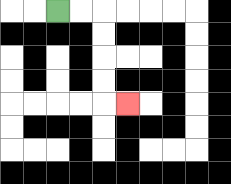{'start': '[2, 0]', 'end': '[5, 4]', 'path_directions': 'R,R,D,D,D,D,R', 'path_coordinates': '[[2, 0], [3, 0], [4, 0], [4, 1], [4, 2], [4, 3], [4, 4], [5, 4]]'}